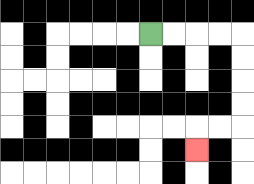{'start': '[6, 1]', 'end': '[8, 6]', 'path_directions': 'R,R,R,R,D,D,D,D,L,L,D', 'path_coordinates': '[[6, 1], [7, 1], [8, 1], [9, 1], [10, 1], [10, 2], [10, 3], [10, 4], [10, 5], [9, 5], [8, 5], [8, 6]]'}